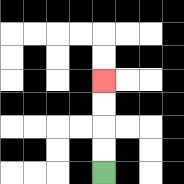{'start': '[4, 7]', 'end': '[4, 3]', 'path_directions': 'U,U,U,U', 'path_coordinates': '[[4, 7], [4, 6], [4, 5], [4, 4], [4, 3]]'}